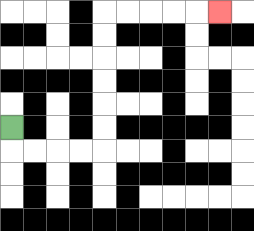{'start': '[0, 5]', 'end': '[9, 0]', 'path_directions': 'D,R,R,R,R,U,U,U,U,U,U,R,R,R,R,R', 'path_coordinates': '[[0, 5], [0, 6], [1, 6], [2, 6], [3, 6], [4, 6], [4, 5], [4, 4], [4, 3], [4, 2], [4, 1], [4, 0], [5, 0], [6, 0], [7, 0], [8, 0], [9, 0]]'}